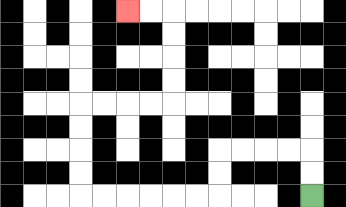{'start': '[13, 8]', 'end': '[5, 0]', 'path_directions': 'U,U,L,L,L,L,D,D,L,L,L,L,L,L,U,U,U,U,R,R,R,R,U,U,U,U,L,L', 'path_coordinates': '[[13, 8], [13, 7], [13, 6], [12, 6], [11, 6], [10, 6], [9, 6], [9, 7], [9, 8], [8, 8], [7, 8], [6, 8], [5, 8], [4, 8], [3, 8], [3, 7], [3, 6], [3, 5], [3, 4], [4, 4], [5, 4], [6, 4], [7, 4], [7, 3], [7, 2], [7, 1], [7, 0], [6, 0], [5, 0]]'}